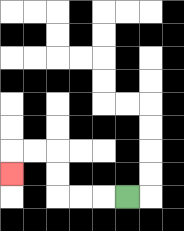{'start': '[5, 8]', 'end': '[0, 7]', 'path_directions': 'L,L,L,U,U,L,L,D', 'path_coordinates': '[[5, 8], [4, 8], [3, 8], [2, 8], [2, 7], [2, 6], [1, 6], [0, 6], [0, 7]]'}